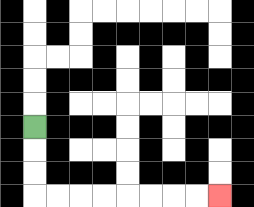{'start': '[1, 5]', 'end': '[9, 8]', 'path_directions': 'D,D,D,R,R,R,R,R,R,R,R', 'path_coordinates': '[[1, 5], [1, 6], [1, 7], [1, 8], [2, 8], [3, 8], [4, 8], [5, 8], [6, 8], [7, 8], [8, 8], [9, 8]]'}